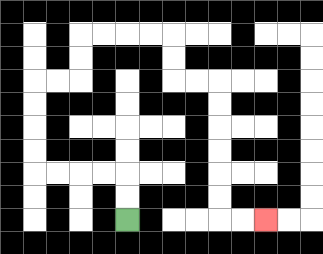{'start': '[5, 9]', 'end': '[11, 9]', 'path_directions': 'U,U,L,L,L,L,U,U,U,U,R,R,U,U,R,R,R,R,D,D,R,R,D,D,D,D,D,D,R,R', 'path_coordinates': '[[5, 9], [5, 8], [5, 7], [4, 7], [3, 7], [2, 7], [1, 7], [1, 6], [1, 5], [1, 4], [1, 3], [2, 3], [3, 3], [3, 2], [3, 1], [4, 1], [5, 1], [6, 1], [7, 1], [7, 2], [7, 3], [8, 3], [9, 3], [9, 4], [9, 5], [9, 6], [9, 7], [9, 8], [9, 9], [10, 9], [11, 9]]'}